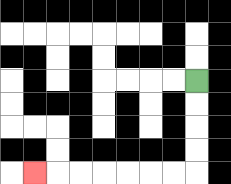{'start': '[8, 3]', 'end': '[1, 7]', 'path_directions': 'D,D,D,D,L,L,L,L,L,L,L', 'path_coordinates': '[[8, 3], [8, 4], [8, 5], [8, 6], [8, 7], [7, 7], [6, 7], [5, 7], [4, 7], [3, 7], [2, 7], [1, 7]]'}